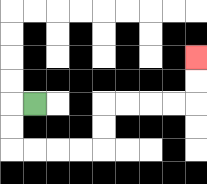{'start': '[1, 4]', 'end': '[8, 2]', 'path_directions': 'L,D,D,R,R,R,R,U,U,R,R,R,R,U,U', 'path_coordinates': '[[1, 4], [0, 4], [0, 5], [0, 6], [1, 6], [2, 6], [3, 6], [4, 6], [4, 5], [4, 4], [5, 4], [6, 4], [7, 4], [8, 4], [8, 3], [8, 2]]'}